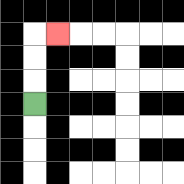{'start': '[1, 4]', 'end': '[2, 1]', 'path_directions': 'U,U,U,R', 'path_coordinates': '[[1, 4], [1, 3], [1, 2], [1, 1], [2, 1]]'}